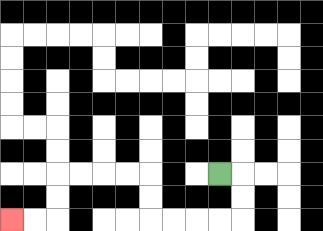{'start': '[9, 7]', 'end': '[0, 9]', 'path_directions': 'R,D,D,L,L,L,L,U,U,L,L,L,L,D,D,L,L', 'path_coordinates': '[[9, 7], [10, 7], [10, 8], [10, 9], [9, 9], [8, 9], [7, 9], [6, 9], [6, 8], [6, 7], [5, 7], [4, 7], [3, 7], [2, 7], [2, 8], [2, 9], [1, 9], [0, 9]]'}